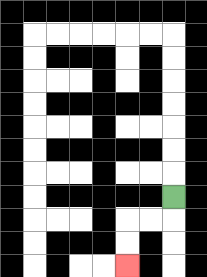{'start': '[7, 8]', 'end': '[5, 11]', 'path_directions': 'D,L,L,D,D', 'path_coordinates': '[[7, 8], [7, 9], [6, 9], [5, 9], [5, 10], [5, 11]]'}